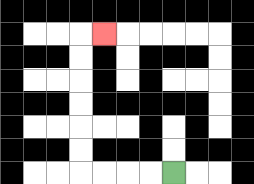{'start': '[7, 7]', 'end': '[4, 1]', 'path_directions': 'L,L,L,L,U,U,U,U,U,U,R', 'path_coordinates': '[[7, 7], [6, 7], [5, 7], [4, 7], [3, 7], [3, 6], [3, 5], [3, 4], [3, 3], [3, 2], [3, 1], [4, 1]]'}